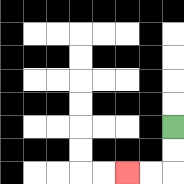{'start': '[7, 5]', 'end': '[5, 7]', 'path_directions': 'D,D,L,L', 'path_coordinates': '[[7, 5], [7, 6], [7, 7], [6, 7], [5, 7]]'}